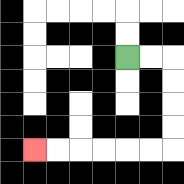{'start': '[5, 2]', 'end': '[1, 6]', 'path_directions': 'R,R,D,D,D,D,L,L,L,L,L,L', 'path_coordinates': '[[5, 2], [6, 2], [7, 2], [7, 3], [7, 4], [7, 5], [7, 6], [6, 6], [5, 6], [4, 6], [3, 6], [2, 6], [1, 6]]'}